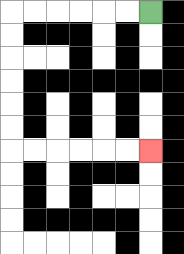{'start': '[6, 0]', 'end': '[6, 6]', 'path_directions': 'L,L,L,L,L,L,D,D,D,D,D,D,R,R,R,R,R,R', 'path_coordinates': '[[6, 0], [5, 0], [4, 0], [3, 0], [2, 0], [1, 0], [0, 0], [0, 1], [0, 2], [0, 3], [0, 4], [0, 5], [0, 6], [1, 6], [2, 6], [3, 6], [4, 6], [5, 6], [6, 6]]'}